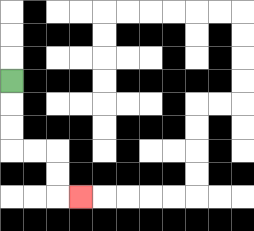{'start': '[0, 3]', 'end': '[3, 8]', 'path_directions': 'D,D,D,R,R,D,D,R', 'path_coordinates': '[[0, 3], [0, 4], [0, 5], [0, 6], [1, 6], [2, 6], [2, 7], [2, 8], [3, 8]]'}